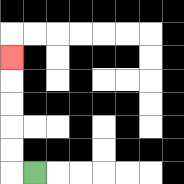{'start': '[1, 7]', 'end': '[0, 2]', 'path_directions': 'L,U,U,U,U,U', 'path_coordinates': '[[1, 7], [0, 7], [0, 6], [0, 5], [0, 4], [0, 3], [0, 2]]'}